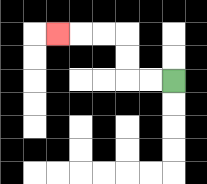{'start': '[7, 3]', 'end': '[2, 1]', 'path_directions': 'L,L,U,U,L,L,L', 'path_coordinates': '[[7, 3], [6, 3], [5, 3], [5, 2], [5, 1], [4, 1], [3, 1], [2, 1]]'}